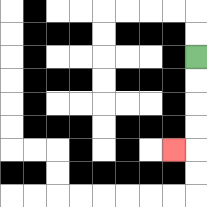{'start': '[8, 2]', 'end': '[7, 6]', 'path_directions': 'D,D,D,D,L', 'path_coordinates': '[[8, 2], [8, 3], [8, 4], [8, 5], [8, 6], [7, 6]]'}